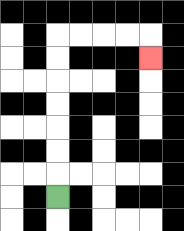{'start': '[2, 8]', 'end': '[6, 2]', 'path_directions': 'U,U,U,U,U,U,U,R,R,R,R,D', 'path_coordinates': '[[2, 8], [2, 7], [2, 6], [2, 5], [2, 4], [2, 3], [2, 2], [2, 1], [3, 1], [4, 1], [5, 1], [6, 1], [6, 2]]'}